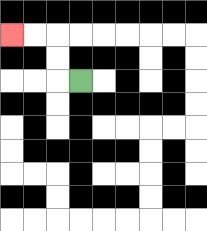{'start': '[3, 3]', 'end': '[0, 1]', 'path_directions': 'L,U,U,L,L', 'path_coordinates': '[[3, 3], [2, 3], [2, 2], [2, 1], [1, 1], [0, 1]]'}